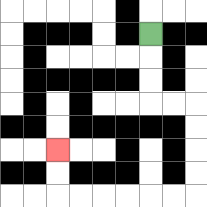{'start': '[6, 1]', 'end': '[2, 6]', 'path_directions': 'D,D,D,R,R,D,D,D,D,L,L,L,L,L,L,U,U', 'path_coordinates': '[[6, 1], [6, 2], [6, 3], [6, 4], [7, 4], [8, 4], [8, 5], [8, 6], [8, 7], [8, 8], [7, 8], [6, 8], [5, 8], [4, 8], [3, 8], [2, 8], [2, 7], [2, 6]]'}